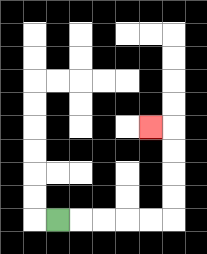{'start': '[2, 9]', 'end': '[6, 5]', 'path_directions': 'R,R,R,R,R,U,U,U,U,L', 'path_coordinates': '[[2, 9], [3, 9], [4, 9], [5, 9], [6, 9], [7, 9], [7, 8], [7, 7], [7, 6], [7, 5], [6, 5]]'}